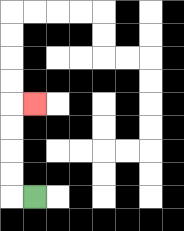{'start': '[1, 8]', 'end': '[1, 4]', 'path_directions': 'L,U,U,U,U,R', 'path_coordinates': '[[1, 8], [0, 8], [0, 7], [0, 6], [0, 5], [0, 4], [1, 4]]'}